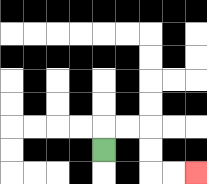{'start': '[4, 6]', 'end': '[8, 7]', 'path_directions': 'U,R,R,D,D,R,R', 'path_coordinates': '[[4, 6], [4, 5], [5, 5], [6, 5], [6, 6], [6, 7], [7, 7], [8, 7]]'}